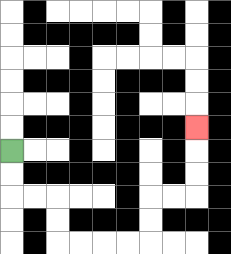{'start': '[0, 6]', 'end': '[8, 5]', 'path_directions': 'D,D,R,R,D,D,R,R,R,R,U,U,R,R,U,U,U', 'path_coordinates': '[[0, 6], [0, 7], [0, 8], [1, 8], [2, 8], [2, 9], [2, 10], [3, 10], [4, 10], [5, 10], [6, 10], [6, 9], [6, 8], [7, 8], [8, 8], [8, 7], [8, 6], [8, 5]]'}